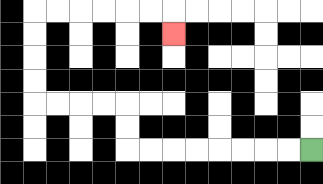{'start': '[13, 6]', 'end': '[7, 1]', 'path_directions': 'L,L,L,L,L,L,L,L,U,U,L,L,L,L,U,U,U,U,R,R,R,R,R,R,D', 'path_coordinates': '[[13, 6], [12, 6], [11, 6], [10, 6], [9, 6], [8, 6], [7, 6], [6, 6], [5, 6], [5, 5], [5, 4], [4, 4], [3, 4], [2, 4], [1, 4], [1, 3], [1, 2], [1, 1], [1, 0], [2, 0], [3, 0], [4, 0], [5, 0], [6, 0], [7, 0], [7, 1]]'}